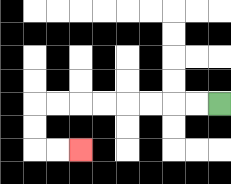{'start': '[9, 4]', 'end': '[3, 6]', 'path_directions': 'L,L,L,L,L,L,L,L,D,D,R,R', 'path_coordinates': '[[9, 4], [8, 4], [7, 4], [6, 4], [5, 4], [4, 4], [3, 4], [2, 4], [1, 4], [1, 5], [1, 6], [2, 6], [3, 6]]'}